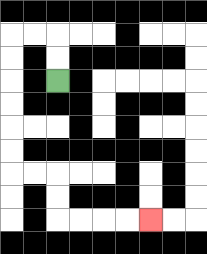{'start': '[2, 3]', 'end': '[6, 9]', 'path_directions': 'U,U,L,L,D,D,D,D,D,D,R,R,D,D,R,R,R,R', 'path_coordinates': '[[2, 3], [2, 2], [2, 1], [1, 1], [0, 1], [0, 2], [0, 3], [0, 4], [0, 5], [0, 6], [0, 7], [1, 7], [2, 7], [2, 8], [2, 9], [3, 9], [4, 9], [5, 9], [6, 9]]'}